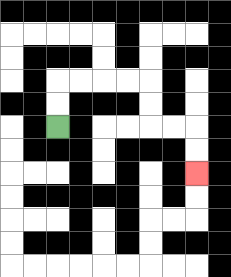{'start': '[2, 5]', 'end': '[8, 7]', 'path_directions': 'U,U,R,R,R,R,D,D,R,R,D,D', 'path_coordinates': '[[2, 5], [2, 4], [2, 3], [3, 3], [4, 3], [5, 3], [6, 3], [6, 4], [6, 5], [7, 5], [8, 5], [8, 6], [8, 7]]'}